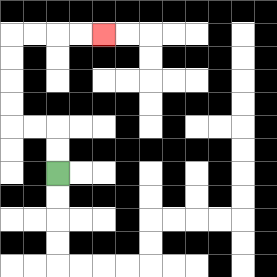{'start': '[2, 7]', 'end': '[4, 1]', 'path_directions': 'U,U,L,L,U,U,U,U,R,R,R,R', 'path_coordinates': '[[2, 7], [2, 6], [2, 5], [1, 5], [0, 5], [0, 4], [0, 3], [0, 2], [0, 1], [1, 1], [2, 1], [3, 1], [4, 1]]'}